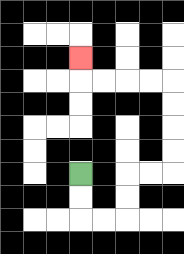{'start': '[3, 7]', 'end': '[3, 2]', 'path_directions': 'D,D,R,R,U,U,R,R,U,U,U,U,L,L,L,L,U', 'path_coordinates': '[[3, 7], [3, 8], [3, 9], [4, 9], [5, 9], [5, 8], [5, 7], [6, 7], [7, 7], [7, 6], [7, 5], [7, 4], [7, 3], [6, 3], [5, 3], [4, 3], [3, 3], [3, 2]]'}